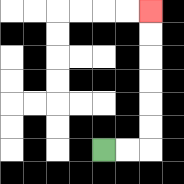{'start': '[4, 6]', 'end': '[6, 0]', 'path_directions': 'R,R,U,U,U,U,U,U', 'path_coordinates': '[[4, 6], [5, 6], [6, 6], [6, 5], [6, 4], [6, 3], [6, 2], [6, 1], [6, 0]]'}